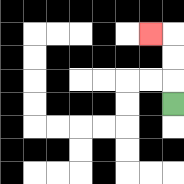{'start': '[7, 4]', 'end': '[6, 1]', 'path_directions': 'U,U,U,L', 'path_coordinates': '[[7, 4], [7, 3], [7, 2], [7, 1], [6, 1]]'}